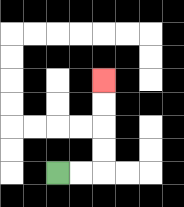{'start': '[2, 7]', 'end': '[4, 3]', 'path_directions': 'R,R,U,U,U,U', 'path_coordinates': '[[2, 7], [3, 7], [4, 7], [4, 6], [4, 5], [4, 4], [4, 3]]'}